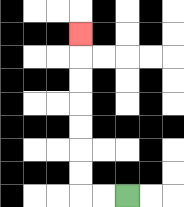{'start': '[5, 8]', 'end': '[3, 1]', 'path_directions': 'L,L,U,U,U,U,U,U,U', 'path_coordinates': '[[5, 8], [4, 8], [3, 8], [3, 7], [3, 6], [3, 5], [3, 4], [3, 3], [3, 2], [3, 1]]'}